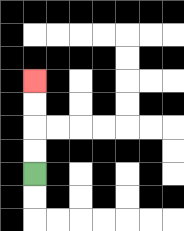{'start': '[1, 7]', 'end': '[1, 3]', 'path_directions': 'U,U,U,U', 'path_coordinates': '[[1, 7], [1, 6], [1, 5], [1, 4], [1, 3]]'}